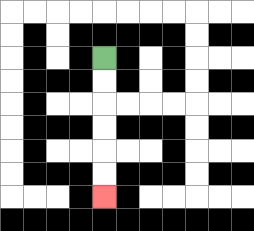{'start': '[4, 2]', 'end': '[4, 8]', 'path_directions': 'D,D,D,D,D,D', 'path_coordinates': '[[4, 2], [4, 3], [4, 4], [4, 5], [4, 6], [4, 7], [4, 8]]'}